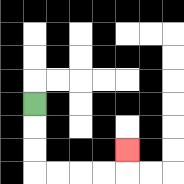{'start': '[1, 4]', 'end': '[5, 6]', 'path_directions': 'D,D,D,R,R,R,R,U', 'path_coordinates': '[[1, 4], [1, 5], [1, 6], [1, 7], [2, 7], [3, 7], [4, 7], [5, 7], [5, 6]]'}